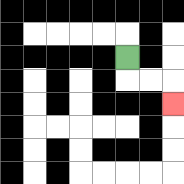{'start': '[5, 2]', 'end': '[7, 4]', 'path_directions': 'D,R,R,D', 'path_coordinates': '[[5, 2], [5, 3], [6, 3], [7, 3], [7, 4]]'}